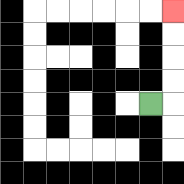{'start': '[6, 4]', 'end': '[7, 0]', 'path_directions': 'R,U,U,U,U', 'path_coordinates': '[[6, 4], [7, 4], [7, 3], [7, 2], [7, 1], [7, 0]]'}